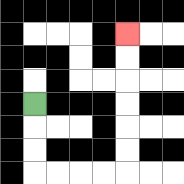{'start': '[1, 4]', 'end': '[5, 1]', 'path_directions': 'D,D,D,R,R,R,R,U,U,U,U,U,U', 'path_coordinates': '[[1, 4], [1, 5], [1, 6], [1, 7], [2, 7], [3, 7], [4, 7], [5, 7], [5, 6], [5, 5], [5, 4], [5, 3], [5, 2], [5, 1]]'}